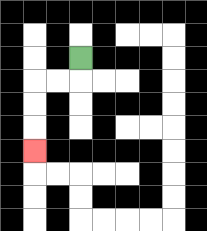{'start': '[3, 2]', 'end': '[1, 6]', 'path_directions': 'D,L,L,D,D,D', 'path_coordinates': '[[3, 2], [3, 3], [2, 3], [1, 3], [1, 4], [1, 5], [1, 6]]'}